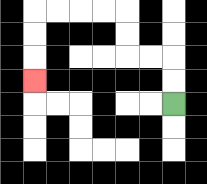{'start': '[7, 4]', 'end': '[1, 3]', 'path_directions': 'U,U,L,L,U,U,L,L,L,L,D,D,D', 'path_coordinates': '[[7, 4], [7, 3], [7, 2], [6, 2], [5, 2], [5, 1], [5, 0], [4, 0], [3, 0], [2, 0], [1, 0], [1, 1], [1, 2], [1, 3]]'}